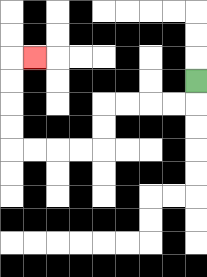{'start': '[8, 3]', 'end': '[1, 2]', 'path_directions': 'D,L,L,L,L,D,D,L,L,L,L,U,U,U,U,R', 'path_coordinates': '[[8, 3], [8, 4], [7, 4], [6, 4], [5, 4], [4, 4], [4, 5], [4, 6], [3, 6], [2, 6], [1, 6], [0, 6], [0, 5], [0, 4], [0, 3], [0, 2], [1, 2]]'}